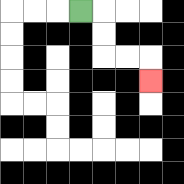{'start': '[3, 0]', 'end': '[6, 3]', 'path_directions': 'R,D,D,R,R,D', 'path_coordinates': '[[3, 0], [4, 0], [4, 1], [4, 2], [5, 2], [6, 2], [6, 3]]'}